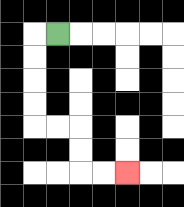{'start': '[2, 1]', 'end': '[5, 7]', 'path_directions': 'L,D,D,D,D,R,R,D,D,R,R', 'path_coordinates': '[[2, 1], [1, 1], [1, 2], [1, 3], [1, 4], [1, 5], [2, 5], [3, 5], [3, 6], [3, 7], [4, 7], [5, 7]]'}